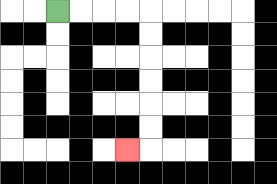{'start': '[2, 0]', 'end': '[5, 6]', 'path_directions': 'R,R,R,R,D,D,D,D,D,D,L', 'path_coordinates': '[[2, 0], [3, 0], [4, 0], [5, 0], [6, 0], [6, 1], [6, 2], [6, 3], [6, 4], [6, 5], [6, 6], [5, 6]]'}